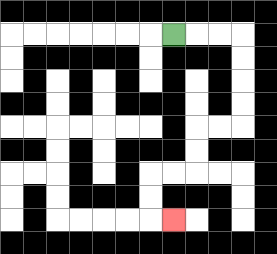{'start': '[7, 1]', 'end': '[7, 9]', 'path_directions': 'R,R,R,D,D,D,D,L,L,D,D,L,L,D,D,R', 'path_coordinates': '[[7, 1], [8, 1], [9, 1], [10, 1], [10, 2], [10, 3], [10, 4], [10, 5], [9, 5], [8, 5], [8, 6], [8, 7], [7, 7], [6, 7], [6, 8], [6, 9], [7, 9]]'}